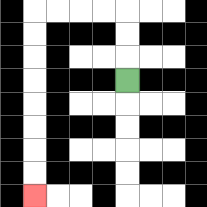{'start': '[5, 3]', 'end': '[1, 8]', 'path_directions': 'U,U,U,L,L,L,L,D,D,D,D,D,D,D,D', 'path_coordinates': '[[5, 3], [5, 2], [5, 1], [5, 0], [4, 0], [3, 0], [2, 0], [1, 0], [1, 1], [1, 2], [1, 3], [1, 4], [1, 5], [1, 6], [1, 7], [1, 8]]'}